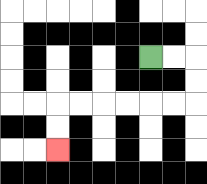{'start': '[6, 2]', 'end': '[2, 6]', 'path_directions': 'R,R,D,D,L,L,L,L,L,L,D,D', 'path_coordinates': '[[6, 2], [7, 2], [8, 2], [8, 3], [8, 4], [7, 4], [6, 4], [5, 4], [4, 4], [3, 4], [2, 4], [2, 5], [2, 6]]'}